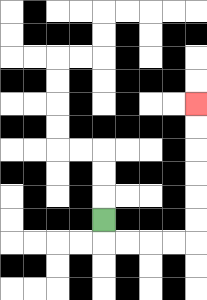{'start': '[4, 9]', 'end': '[8, 4]', 'path_directions': 'D,R,R,R,R,U,U,U,U,U,U', 'path_coordinates': '[[4, 9], [4, 10], [5, 10], [6, 10], [7, 10], [8, 10], [8, 9], [8, 8], [8, 7], [8, 6], [8, 5], [8, 4]]'}